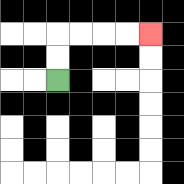{'start': '[2, 3]', 'end': '[6, 1]', 'path_directions': 'U,U,R,R,R,R', 'path_coordinates': '[[2, 3], [2, 2], [2, 1], [3, 1], [4, 1], [5, 1], [6, 1]]'}